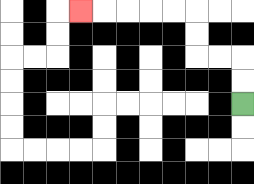{'start': '[10, 4]', 'end': '[3, 0]', 'path_directions': 'U,U,L,L,U,U,L,L,L,L,L', 'path_coordinates': '[[10, 4], [10, 3], [10, 2], [9, 2], [8, 2], [8, 1], [8, 0], [7, 0], [6, 0], [5, 0], [4, 0], [3, 0]]'}